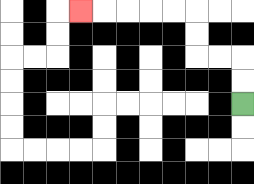{'start': '[10, 4]', 'end': '[3, 0]', 'path_directions': 'U,U,L,L,U,U,L,L,L,L,L', 'path_coordinates': '[[10, 4], [10, 3], [10, 2], [9, 2], [8, 2], [8, 1], [8, 0], [7, 0], [6, 0], [5, 0], [4, 0], [3, 0]]'}